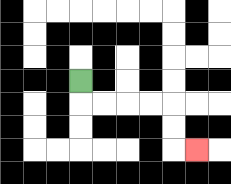{'start': '[3, 3]', 'end': '[8, 6]', 'path_directions': 'D,R,R,R,R,D,D,R', 'path_coordinates': '[[3, 3], [3, 4], [4, 4], [5, 4], [6, 4], [7, 4], [7, 5], [7, 6], [8, 6]]'}